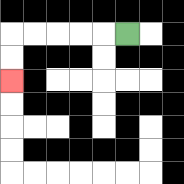{'start': '[5, 1]', 'end': '[0, 3]', 'path_directions': 'L,L,L,L,L,D,D', 'path_coordinates': '[[5, 1], [4, 1], [3, 1], [2, 1], [1, 1], [0, 1], [0, 2], [0, 3]]'}